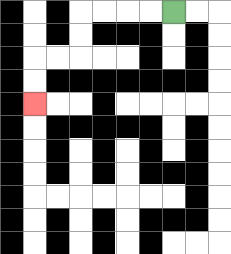{'start': '[7, 0]', 'end': '[1, 4]', 'path_directions': 'L,L,L,L,D,D,L,L,D,D', 'path_coordinates': '[[7, 0], [6, 0], [5, 0], [4, 0], [3, 0], [3, 1], [3, 2], [2, 2], [1, 2], [1, 3], [1, 4]]'}